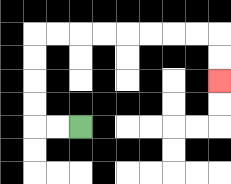{'start': '[3, 5]', 'end': '[9, 3]', 'path_directions': 'L,L,U,U,U,U,R,R,R,R,R,R,R,R,D,D', 'path_coordinates': '[[3, 5], [2, 5], [1, 5], [1, 4], [1, 3], [1, 2], [1, 1], [2, 1], [3, 1], [4, 1], [5, 1], [6, 1], [7, 1], [8, 1], [9, 1], [9, 2], [9, 3]]'}